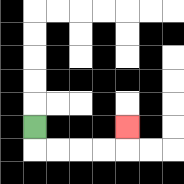{'start': '[1, 5]', 'end': '[5, 5]', 'path_directions': 'D,R,R,R,R,U', 'path_coordinates': '[[1, 5], [1, 6], [2, 6], [3, 6], [4, 6], [5, 6], [5, 5]]'}